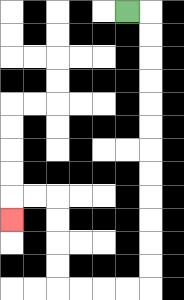{'start': '[5, 0]', 'end': '[0, 9]', 'path_directions': 'R,D,D,D,D,D,D,D,D,D,D,D,D,L,L,L,L,U,U,U,U,L,L,D', 'path_coordinates': '[[5, 0], [6, 0], [6, 1], [6, 2], [6, 3], [6, 4], [6, 5], [6, 6], [6, 7], [6, 8], [6, 9], [6, 10], [6, 11], [6, 12], [5, 12], [4, 12], [3, 12], [2, 12], [2, 11], [2, 10], [2, 9], [2, 8], [1, 8], [0, 8], [0, 9]]'}